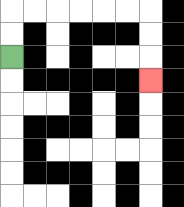{'start': '[0, 2]', 'end': '[6, 3]', 'path_directions': 'U,U,R,R,R,R,R,R,D,D,D', 'path_coordinates': '[[0, 2], [0, 1], [0, 0], [1, 0], [2, 0], [3, 0], [4, 0], [5, 0], [6, 0], [6, 1], [6, 2], [6, 3]]'}